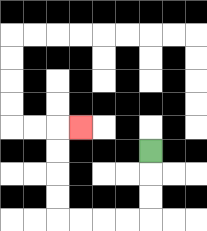{'start': '[6, 6]', 'end': '[3, 5]', 'path_directions': 'D,D,D,L,L,L,L,U,U,U,U,R', 'path_coordinates': '[[6, 6], [6, 7], [6, 8], [6, 9], [5, 9], [4, 9], [3, 9], [2, 9], [2, 8], [2, 7], [2, 6], [2, 5], [3, 5]]'}